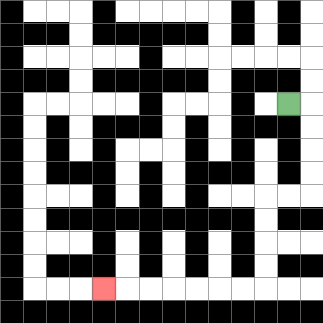{'start': '[12, 4]', 'end': '[4, 12]', 'path_directions': 'R,D,D,D,D,L,L,D,D,D,D,L,L,L,L,L,L,L', 'path_coordinates': '[[12, 4], [13, 4], [13, 5], [13, 6], [13, 7], [13, 8], [12, 8], [11, 8], [11, 9], [11, 10], [11, 11], [11, 12], [10, 12], [9, 12], [8, 12], [7, 12], [6, 12], [5, 12], [4, 12]]'}